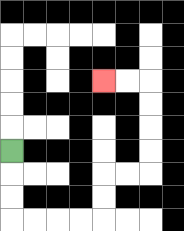{'start': '[0, 6]', 'end': '[4, 3]', 'path_directions': 'D,D,D,R,R,R,R,U,U,R,R,U,U,U,U,L,L', 'path_coordinates': '[[0, 6], [0, 7], [0, 8], [0, 9], [1, 9], [2, 9], [3, 9], [4, 9], [4, 8], [4, 7], [5, 7], [6, 7], [6, 6], [6, 5], [6, 4], [6, 3], [5, 3], [4, 3]]'}